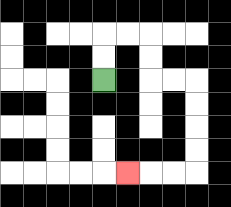{'start': '[4, 3]', 'end': '[5, 7]', 'path_directions': 'U,U,R,R,D,D,R,R,D,D,D,D,L,L,L', 'path_coordinates': '[[4, 3], [4, 2], [4, 1], [5, 1], [6, 1], [6, 2], [6, 3], [7, 3], [8, 3], [8, 4], [8, 5], [8, 6], [8, 7], [7, 7], [6, 7], [5, 7]]'}